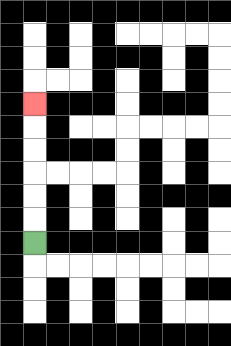{'start': '[1, 10]', 'end': '[1, 4]', 'path_directions': 'U,U,U,U,U,U', 'path_coordinates': '[[1, 10], [1, 9], [1, 8], [1, 7], [1, 6], [1, 5], [1, 4]]'}